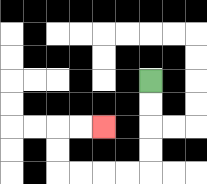{'start': '[6, 3]', 'end': '[4, 5]', 'path_directions': 'D,D,D,D,L,L,L,L,U,U,R,R', 'path_coordinates': '[[6, 3], [6, 4], [6, 5], [6, 6], [6, 7], [5, 7], [4, 7], [3, 7], [2, 7], [2, 6], [2, 5], [3, 5], [4, 5]]'}